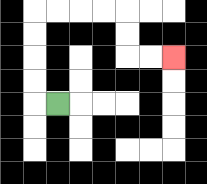{'start': '[2, 4]', 'end': '[7, 2]', 'path_directions': 'L,U,U,U,U,R,R,R,R,D,D,R,R', 'path_coordinates': '[[2, 4], [1, 4], [1, 3], [1, 2], [1, 1], [1, 0], [2, 0], [3, 0], [4, 0], [5, 0], [5, 1], [5, 2], [6, 2], [7, 2]]'}